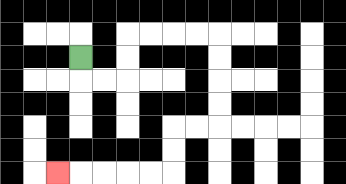{'start': '[3, 2]', 'end': '[2, 7]', 'path_directions': 'D,R,R,U,U,R,R,R,R,D,D,D,D,L,L,D,D,L,L,L,L,L', 'path_coordinates': '[[3, 2], [3, 3], [4, 3], [5, 3], [5, 2], [5, 1], [6, 1], [7, 1], [8, 1], [9, 1], [9, 2], [9, 3], [9, 4], [9, 5], [8, 5], [7, 5], [7, 6], [7, 7], [6, 7], [5, 7], [4, 7], [3, 7], [2, 7]]'}